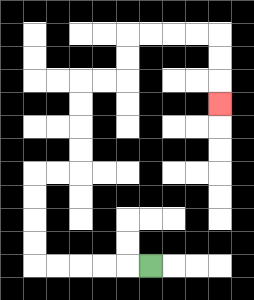{'start': '[6, 11]', 'end': '[9, 4]', 'path_directions': 'L,L,L,L,L,U,U,U,U,R,R,U,U,U,U,R,R,U,U,R,R,R,R,D,D,D', 'path_coordinates': '[[6, 11], [5, 11], [4, 11], [3, 11], [2, 11], [1, 11], [1, 10], [1, 9], [1, 8], [1, 7], [2, 7], [3, 7], [3, 6], [3, 5], [3, 4], [3, 3], [4, 3], [5, 3], [5, 2], [5, 1], [6, 1], [7, 1], [8, 1], [9, 1], [9, 2], [9, 3], [9, 4]]'}